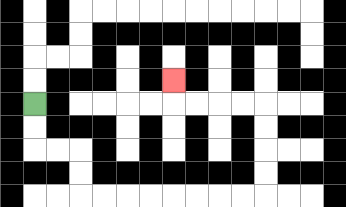{'start': '[1, 4]', 'end': '[7, 3]', 'path_directions': 'D,D,R,R,D,D,R,R,R,R,R,R,R,R,U,U,U,U,L,L,L,L,U', 'path_coordinates': '[[1, 4], [1, 5], [1, 6], [2, 6], [3, 6], [3, 7], [3, 8], [4, 8], [5, 8], [6, 8], [7, 8], [8, 8], [9, 8], [10, 8], [11, 8], [11, 7], [11, 6], [11, 5], [11, 4], [10, 4], [9, 4], [8, 4], [7, 4], [7, 3]]'}